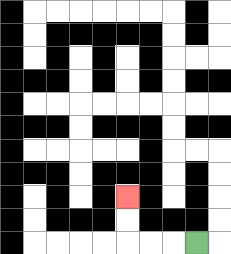{'start': '[8, 10]', 'end': '[5, 8]', 'path_directions': 'L,L,L,U,U', 'path_coordinates': '[[8, 10], [7, 10], [6, 10], [5, 10], [5, 9], [5, 8]]'}